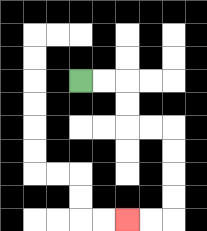{'start': '[3, 3]', 'end': '[5, 9]', 'path_directions': 'R,R,D,D,R,R,D,D,D,D,L,L', 'path_coordinates': '[[3, 3], [4, 3], [5, 3], [5, 4], [5, 5], [6, 5], [7, 5], [7, 6], [7, 7], [7, 8], [7, 9], [6, 9], [5, 9]]'}